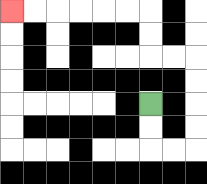{'start': '[6, 4]', 'end': '[0, 0]', 'path_directions': 'D,D,R,R,U,U,U,U,L,L,U,U,L,L,L,L,L,L', 'path_coordinates': '[[6, 4], [6, 5], [6, 6], [7, 6], [8, 6], [8, 5], [8, 4], [8, 3], [8, 2], [7, 2], [6, 2], [6, 1], [6, 0], [5, 0], [4, 0], [3, 0], [2, 0], [1, 0], [0, 0]]'}